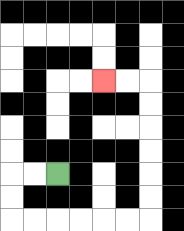{'start': '[2, 7]', 'end': '[4, 3]', 'path_directions': 'L,L,D,D,R,R,R,R,R,R,U,U,U,U,U,U,L,L', 'path_coordinates': '[[2, 7], [1, 7], [0, 7], [0, 8], [0, 9], [1, 9], [2, 9], [3, 9], [4, 9], [5, 9], [6, 9], [6, 8], [6, 7], [6, 6], [6, 5], [6, 4], [6, 3], [5, 3], [4, 3]]'}